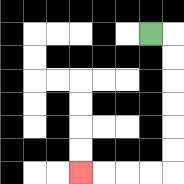{'start': '[6, 1]', 'end': '[3, 7]', 'path_directions': 'R,D,D,D,D,D,D,L,L,L,L', 'path_coordinates': '[[6, 1], [7, 1], [7, 2], [7, 3], [7, 4], [7, 5], [7, 6], [7, 7], [6, 7], [5, 7], [4, 7], [3, 7]]'}